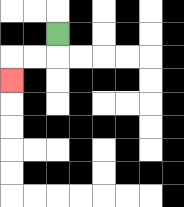{'start': '[2, 1]', 'end': '[0, 3]', 'path_directions': 'D,L,L,D', 'path_coordinates': '[[2, 1], [2, 2], [1, 2], [0, 2], [0, 3]]'}